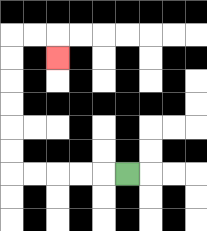{'start': '[5, 7]', 'end': '[2, 2]', 'path_directions': 'L,L,L,L,L,U,U,U,U,U,U,R,R,D', 'path_coordinates': '[[5, 7], [4, 7], [3, 7], [2, 7], [1, 7], [0, 7], [0, 6], [0, 5], [0, 4], [0, 3], [0, 2], [0, 1], [1, 1], [2, 1], [2, 2]]'}